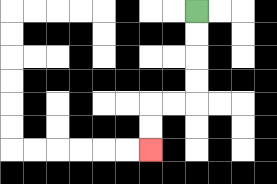{'start': '[8, 0]', 'end': '[6, 6]', 'path_directions': 'D,D,D,D,L,L,D,D', 'path_coordinates': '[[8, 0], [8, 1], [8, 2], [8, 3], [8, 4], [7, 4], [6, 4], [6, 5], [6, 6]]'}